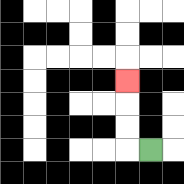{'start': '[6, 6]', 'end': '[5, 3]', 'path_directions': 'L,U,U,U', 'path_coordinates': '[[6, 6], [5, 6], [5, 5], [5, 4], [5, 3]]'}